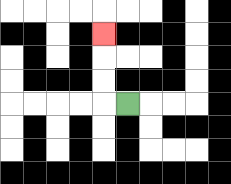{'start': '[5, 4]', 'end': '[4, 1]', 'path_directions': 'L,U,U,U', 'path_coordinates': '[[5, 4], [4, 4], [4, 3], [4, 2], [4, 1]]'}